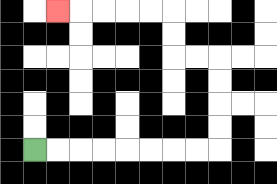{'start': '[1, 6]', 'end': '[2, 0]', 'path_directions': 'R,R,R,R,R,R,R,R,U,U,U,U,L,L,U,U,L,L,L,L,L', 'path_coordinates': '[[1, 6], [2, 6], [3, 6], [4, 6], [5, 6], [6, 6], [7, 6], [8, 6], [9, 6], [9, 5], [9, 4], [9, 3], [9, 2], [8, 2], [7, 2], [7, 1], [7, 0], [6, 0], [5, 0], [4, 0], [3, 0], [2, 0]]'}